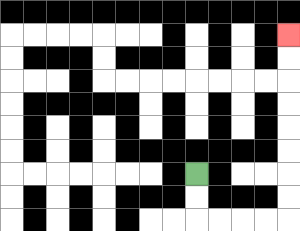{'start': '[8, 7]', 'end': '[12, 1]', 'path_directions': 'D,D,R,R,R,R,U,U,U,U,U,U,U,U', 'path_coordinates': '[[8, 7], [8, 8], [8, 9], [9, 9], [10, 9], [11, 9], [12, 9], [12, 8], [12, 7], [12, 6], [12, 5], [12, 4], [12, 3], [12, 2], [12, 1]]'}